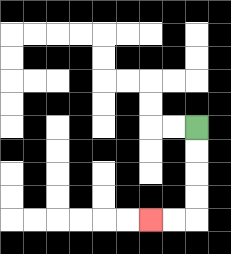{'start': '[8, 5]', 'end': '[6, 9]', 'path_directions': 'D,D,D,D,L,L', 'path_coordinates': '[[8, 5], [8, 6], [8, 7], [8, 8], [8, 9], [7, 9], [6, 9]]'}